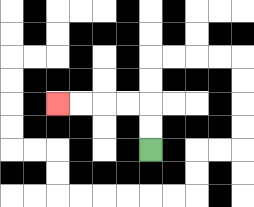{'start': '[6, 6]', 'end': '[2, 4]', 'path_directions': 'U,U,L,L,L,L', 'path_coordinates': '[[6, 6], [6, 5], [6, 4], [5, 4], [4, 4], [3, 4], [2, 4]]'}